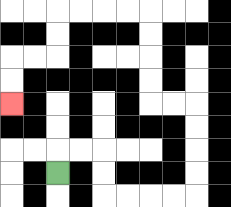{'start': '[2, 7]', 'end': '[0, 4]', 'path_directions': 'U,R,R,D,D,R,R,R,R,U,U,U,U,L,L,U,U,U,U,L,L,L,L,D,D,L,L,D,D', 'path_coordinates': '[[2, 7], [2, 6], [3, 6], [4, 6], [4, 7], [4, 8], [5, 8], [6, 8], [7, 8], [8, 8], [8, 7], [8, 6], [8, 5], [8, 4], [7, 4], [6, 4], [6, 3], [6, 2], [6, 1], [6, 0], [5, 0], [4, 0], [3, 0], [2, 0], [2, 1], [2, 2], [1, 2], [0, 2], [0, 3], [0, 4]]'}